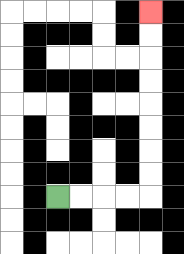{'start': '[2, 8]', 'end': '[6, 0]', 'path_directions': 'R,R,R,R,U,U,U,U,U,U,U,U', 'path_coordinates': '[[2, 8], [3, 8], [4, 8], [5, 8], [6, 8], [6, 7], [6, 6], [6, 5], [6, 4], [6, 3], [6, 2], [6, 1], [6, 0]]'}